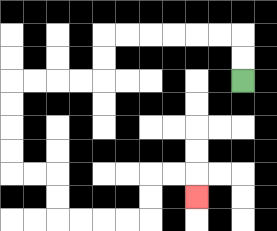{'start': '[10, 3]', 'end': '[8, 8]', 'path_directions': 'U,U,L,L,L,L,L,L,D,D,L,L,L,L,D,D,D,D,R,R,D,D,R,R,R,R,U,U,R,R,D', 'path_coordinates': '[[10, 3], [10, 2], [10, 1], [9, 1], [8, 1], [7, 1], [6, 1], [5, 1], [4, 1], [4, 2], [4, 3], [3, 3], [2, 3], [1, 3], [0, 3], [0, 4], [0, 5], [0, 6], [0, 7], [1, 7], [2, 7], [2, 8], [2, 9], [3, 9], [4, 9], [5, 9], [6, 9], [6, 8], [6, 7], [7, 7], [8, 7], [8, 8]]'}